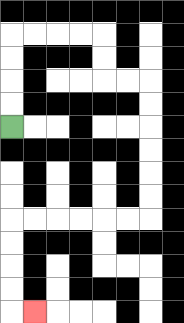{'start': '[0, 5]', 'end': '[1, 13]', 'path_directions': 'U,U,U,U,R,R,R,R,D,D,R,R,D,D,D,D,D,D,L,L,L,L,L,L,D,D,D,D,R', 'path_coordinates': '[[0, 5], [0, 4], [0, 3], [0, 2], [0, 1], [1, 1], [2, 1], [3, 1], [4, 1], [4, 2], [4, 3], [5, 3], [6, 3], [6, 4], [6, 5], [6, 6], [6, 7], [6, 8], [6, 9], [5, 9], [4, 9], [3, 9], [2, 9], [1, 9], [0, 9], [0, 10], [0, 11], [0, 12], [0, 13], [1, 13]]'}